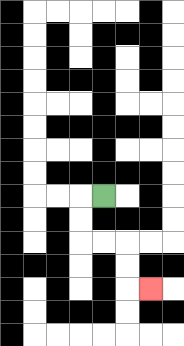{'start': '[4, 8]', 'end': '[6, 12]', 'path_directions': 'L,D,D,R,R,D,D,R', 'path_coordinates': '[[4, 8], [3, 8], [3, 9], [3, 10], [4, 10], [5, 10], [5, 11], [5, 12], [6, 12]]'}